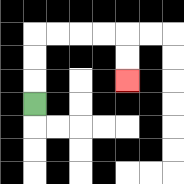{'start': '[1, 4]', 'end': '[5, 3]', 'path_directions': 'U,U,U,R,R,R,R,D,D', 'path_coordinates': '[[1, 4], [1, 3], [1, 2], [1, 1], [2, 1], [3, 1], [4, 1], [5, 1], [5, 2], [5, 3]]'}